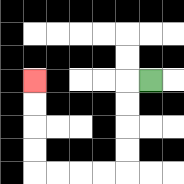{'start': '[6, 3]', 'end': '[1, 3]', 'path_directions': 'L,D,D,D,D,L,L,L,L,U,U,U,U', 'path_coordinates': '[[6, 3], [5, 3], [5, 4], [5, 5], [5, 6], [5, 7], [4, 7], [3, 7], [2, 7], [1, 7], [1, 6], [1, 5], [1, 4], [1, 3]]'}